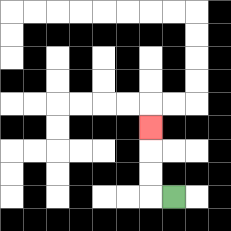{'start': '[7, 8]', 'end': '[6, 5]', 'path_directions': 'L,U,U,U', 'path_coordinates': '[[7, 8], [6, 8], [6, 7], [6, 6], [6, 5]]'}